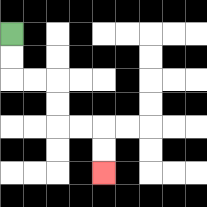{'start': '[0, 1]', 'end': '[4, 7]', 'path_directions': 'D,D,R,R,D,D,R,R,D,D', 'path_coordinates': '[[0, 1], [0, 2], [0, 3], [1, 3], [2, 3], [2, 4], [2, 5], [3, 5], [4, 5], [4, 6], [4, 7]]'}